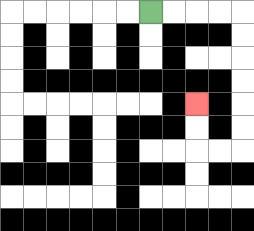{'start': '[6, 0]', 'end': '[8, 4]', 'path_directions': 'R,R,R,R,D,D,D,D,D,D,L,L,U,U', 'path_coordinates': '[[6, 0], [7, 0], [8, 0], [9, 0], [10, 0], [10, 1], [10, 2], [10, 3], [10, 4], [10, 5], [10, 6], [9, 6], [8, 6], [8, 5], [8, 4]]'}